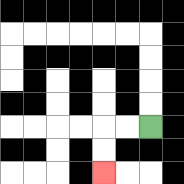{'start': '[6, 5]', 'end': '[4, 7]', 'path_directions': 'L,L,D,D', 'path_coordinates': '[[6, 5], [5, 5], [4, 5], [4, 6], [4, 7]]'}